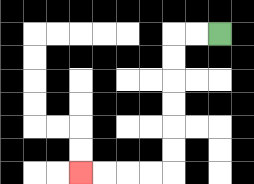{'start': '[9, 1]', 'end': '[3, 7]', 'path_directions': 'L,L,D,D,D,D,D,D,L,L,L,L', 'path_coordinates': '[[9, 1], [8, 1], [7, 1], [7, 2], [7, 3], [7, 4], [7, 5], [7, 6], [7, 7], [6, 7], [5, 7], [4, 7], [3, 7]]'}